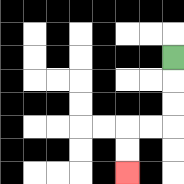{'start': '[7, 2]', 'end': '[5, 7]', 'path_directions': 'D,D,D,L,L,D,D', 'path_coordinates': '[[7, 2], [7, 3], [7, 4], [7, 5], [6, 5], [5, 5], [5, 6], [5, 7]]'}